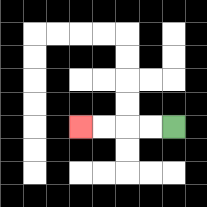{'start': '[7, 5]', 'end': '[3, 5]', 'path_directions': 'L,L,L,L', 'path_coordinates': '[[7, 5], [6, 5], [5, 5], [4, 5], [3, 5]]'}